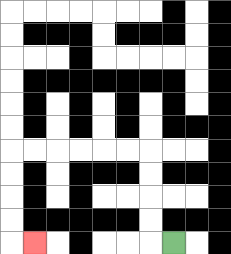{'start': '[7, 10]', 'end': '[1, 10]', 'path_directions': 'L,U,U,U,U,L,L,L,L,L,L,D,D,D,D,R', 'path_coordinates': '[[7, 10], [6, 10], [6, 9], [6, 8], [6, 7], [6, 6], [5, 6], [4, 6], [3, 6], [2, 6], [1, 6], [0, 6], [0, 7], [0, 8], [0, 9], [0, 10], [1, 10]]'}